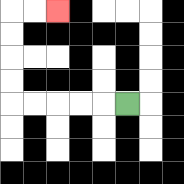{'start': '[5, 4]', 'end': '[2, 0]', 'path_directions': 'L,L,L,L,L,U,U,U,U,R,R', 'path_coordinates': '[[5, 4], [4, 4], [3, 4], [2, 4], [1, 4], [0, 4], [0, 3], [0, 2], [0, 1], [0, 0], [1, 0], [2, 0]]'}